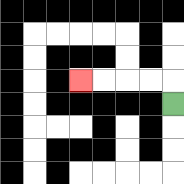{'start': '[7, 4]', 'end': '[3, 3]', 'path_directions': 'U,L,L,L,L', 'path_coordinates': '[[7, 4], [7, 3], [6, 3], [5, 3], [4, 3], [3, 3]]'}